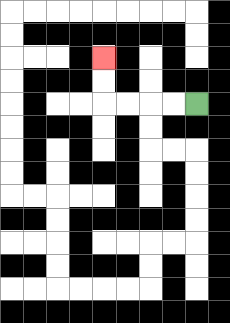{'start': '[8, 4]', 'end': '[4, 2]', 'path_directions': 'L,L,L,L,U,U', 'path_coordinates': '[[8, 4], [7, 4], [6, 4], [5, 4], [4, 4], [4, 3], [4, 2]]'}